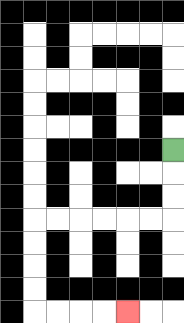{'start': '[7, 6]', 'end': '[5, 13]', 'path_directions': 'D,D,D,L,L,L,L,L,L,D,D,D,D,R,R,R,R', 'path_coordinates': '[[7, 6], [7, 7], [7, 8], [7, 9], [6, 9], [5, 9], [4, 9], [3, 9], [2, 9], [1, 9], [1, 10], [1, 11], [1, 12], [1, 13], [2, 13], [3, 13], [4, 13], [5, 13]]'}